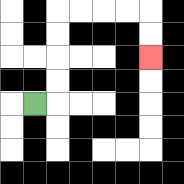{'start': '[1, 4]', 'end': '[6, 2]', 'path_directions': 'R,U,U,U,U,R,R,R,R,D,D', 'path_coordinates': '[[1, 4], [2, 4], [2, 3], [2, 2], [2, 1], [2, 0], [3, 0], [4, 0], [5, 0], [6, 0], [6, 1], [6, 2]]'}